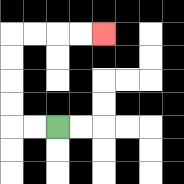{'start': '[2, 5]', 'end': '[4, 1]', 'path_directions': 'L,L,U,U,U,U,R,R,R,R', 'path_coordinates': '[[2, 5], [1, 5], [0, 5], [0, 4], [0, 3], [0, 2], [0, 1], [1, 1], [2, 1], [3, 1], [4, 1]]'}